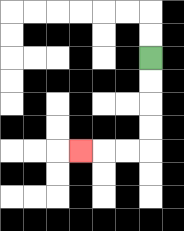{'start': '[6, 2]', 'end': '[3, 6]', 'path_directions': 'D,D,D,D,L,L,L', 'path_coordinates': '[[6, 2], [6, 3], [6, 4], [6, 5], [6, 6], [5, 6], [4, 6], [3, 6]]'}